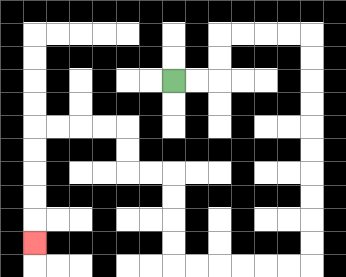{'start': '[7, 3]', 'end': '[1, 10]', 'path_directions': 'R,R,U,U,R,R,R,R,D,D,D,D,D,D,D,D,D,D,L,L,L,L,L,L,U,U,U,U,L,L,U,U,L,L,L,L,D,D,D,D,D', 'path_coordinates': '[[7, 3], [8, 3], [9, 3], [9, 2], [9, 1], [10, 1], [11, 1], [12, 1], [13, 1], [13, 2], [13, 3], [13, 4], [13, 5], [13, 6], [13, 7], [13, 8], [13, 9], [13, 10], [13, 11], [12, 11], [11, 11], [10, 11], [9, 11], [8, 11], [7, 11], [7, 10], [7, 9], [7, 8], [7, 7], [6, 7], [5, 7], [5, 6], [5, 5], [4, 5], [3, 5], [2, 5], [1, 5], [1, 6], [1, 7], [1, 8], [1, 9], [1, 10]]'}